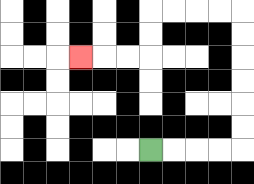{'start': '[6, 6]', 'end': '[3, 2]', 'path_directions': 'R,R,R,R,U,U,U,U,U,U,L,L,L,L,D,D,L,L,L', 'path_coordinates': '[[6, 6], [7, 6], [8, 6], [9, 6], [10, 6], [10, 5], [10, 4], [10, 3], [10, 2], [10, 1], [10, 0], [9, 0], [8, 0], [7, 0], [6, 0], [6, 1], [6, 2], [5, 2], [4, 2], [3, 2]]'}